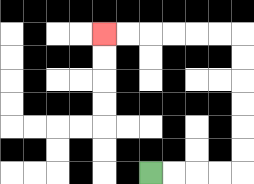{'start': '[6, 7]', 'end': '[4, 1]', 'path_directions': 'R,R,R,R,U,U,U,U,U,U,L,L,L,L,L,L', 'path_coordinates': '[[6, 7], [7, 7], [8, 7], [9, 7], [10, 7], [10, 6], [10, 5], [10, 4], [10, 3], [10, 2], [10, 1], [9, 1], [8, 1], [7, 1], [6, 1], [5, 1], [4, 1]]'}